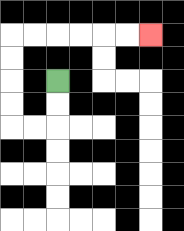{'start': '[2, 3]', 'end': '[6, 1]', 'path_directions': 'D,D,L,L,U,U,U,U,R,R,R,R,R,R', 'path_coordinates': '[[2, 3], [2, 4], [2, 5], [1, 5], [0, 5], [0, 4], [0, 3], [0, 2], [0, 1], [1, 1], [2, 1], [3, 1], [4, 1], [5, 1], [6, 1]]'}